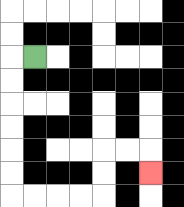{'start': '[1, 2]', 'end': '[6, 7]', 'path_directions': 'L,D,D,D,D,D,D,R,R,R,R,U,U,R,R,D', 'path_coordinates': '[[1, 2], [0, 2], [0, 3], [0, 4], [0, 5], [0, 6], [0, 7], [0, 8], [1, 8], [2, 8], [3, 8], [4, 8], [4, 7], [4, 6], [5, 6], [6, 6], [6, 7]]'}